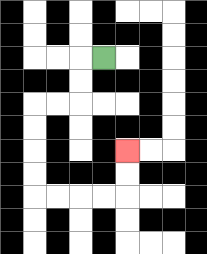{'start': '[4, 2]', 'end': '[5, 6]', 'path_directions': 'L,D,D,L,L,D,D,D,D,R,R,R,R,U,U', 'path_coordinates': '[[4, 2], [3, 2], [3, 3], [3, 4], [2, 4], [1, 4], [1, 5], [1, 6], [1, 7], [1, 8], [2, 8], [3, 8], [4, 8], [5, 8], [5, 7], [5, 6]]'}